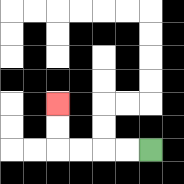{'start': '[6, 6]', 'end': '[2, 4]', 'path_directions': 'L,L,L,L,U,U', 'path_coordinates': '[[6, 6], [5, 6], [4, 6], [3, 6], [2, 6], [2, 5], [2, 4]]'}